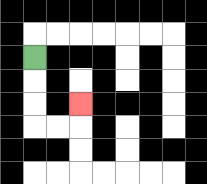{'start': '[1, 2]', 'end': '[3, 4]', 'path_directions': 'D,D,D,R,R,U', 'path_coordinates': '[[1, 2], [1, 3], [1, 4], [1, 5], [2, 5], [3, 5], [3, 4]]'}